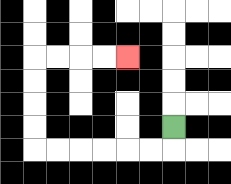{'start': '[7, 5]', 'end': '[5, 2]', 'path_directions': 'D,L,L,L,L,L,L,U,U,U,U,R,R,R,R', 'path_coordinates': '[[7, 5], [7, 6], [6, 6], [5, 6], [4, 6], [3, 6], [2, 6], [1, 6], [1, 5], [1, 4], [1, 3], [1, 2], [2, 2], [3, 2], [4, 2], [5, 2]]'}